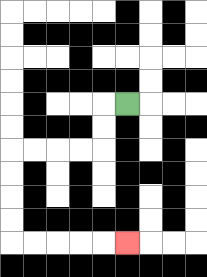{'start': '[5, 4]', 'end': '[5, 10]', 'path_directions': 'L,D,D,L,L,L,L,D,D,D,D,R,R,R,R,R', 'path_coordinates': '[[5, 4], [4, 4], [4, 5], [4, 6], [3, 6], [2, 6], [1, 6], [0, 6], [0, 7], [0, 8], [0, 9], [0, 10], [1, 10], [2, 10], [3, 10], [4, 10], [5, 10]]'}